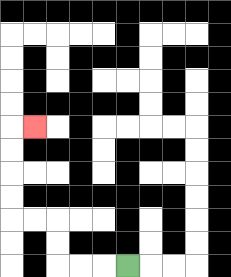{'start': '[5, 11]', 'end': '[1, 5]', 'path_directions': 'L,L,L,U,U,L,L,U,U,U,U,R', 'path_coordinates': '[[5, 11], [4, 11], [3, 11], [2, 11], [2, 10], [2, 9], [1, 9], [0, 9], [0, 8], [0, 7], [0, 6], [0, 5], [1, 5]]'}